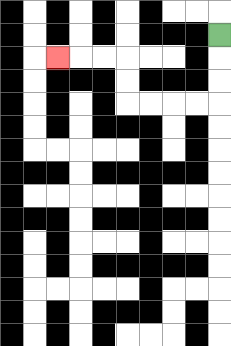{'start': '[9, 1]', 'end': '[2, 2]', 'path_directions': 'D,D,D,L,L,L,L,U,U,L,L,L', 'path_coordinates': '[[9, 1], [9, 2], [9, 3], [9, 4], [8, 4], [7, 4], [6, 4], [5, 4], [5, 3], [5, 2], [4, 2], [3, 2], [2, 2]]'}